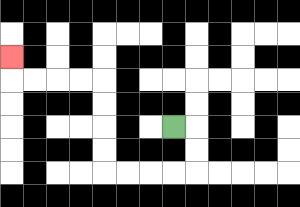{'start': '[7, 5]', 'end': '[0, 2]', 'path_directions': 'R,D,D,L,L,L,L,U,U,U,U,L,L,L,L,U', 'path_coordinates': '[[7, 5], [8, 5], [8, 6], [8, 7], [7, 7], [6, 7], [5, 7], [4, 7], [4, 6], [4, 5], [4, 4], [4, 3], [3, 3], [2, 3], [1, 3], [0, 3], [0, 2]]'}